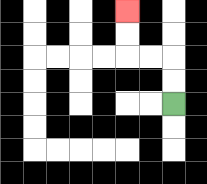{'start': '[7, 4]', 'end': '[5, 0]', 'path_directions': 'U,U,L,L,U,U', 'path_coordinates': '[[7, 4], [7, 3], [7, 2], [6, 2], [5, 2], [5, 1], [5, 0]]'}